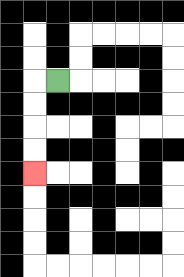{'start': '[2, 3]', 'end': '[1, 7]', 'path_directions': 'L,D,D,D,D', 'path_coordinates': '[[2, 3], [1, 3], [1, 4], [1, 5], [1, 6], [1, 7]]'}